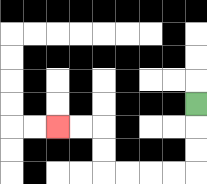{'start': '[8, 4]', 'end': '[2, 5]', 'path_directions': 'D,D,D,L,L,L,L,U,U,L,L', 'path_coordinates': '[[8, 4], [8, 5], [8, 6], [8, 7], [7, 7], [6, 7], [5, 7], [4, 7], [4, 6], [4, 5], [3, 5], [2, 5]]'}